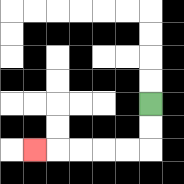{'start': '[6, 4]', 'end': '[1, 6]', 'path_directions': 'D,D,L,L,L,L,L', 'path_coordinates': '[[6, 4], [6, 5], [6, 6], [5, 6], [4, 6], [3, 6], [2, 6], [1, 6]]'}